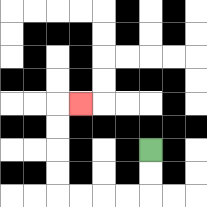{'start': '[6, 6]', 'end': '[3, 4]', 'path_directions': 'D,D,L,L,L,L,U,U,U,U,R', 'path_coordinates': '[[6, 6], [6, 7], [6, 8], [5, 8], [4, 8], [3, 8], [2, 8], [2, 7], [2, 6], [2, 5], [2, 4], [3, 4]]'}